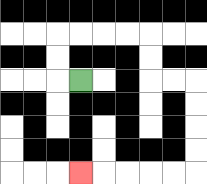{'start': '[3, 3]', 'end': '[3, 7]', 'path_directions': 'L,U,U,R,R,R,R,D,D,R,R,D,D,D,D,L,L,L,L,L', 'path_coordinates': '[[3, 3], [2, 3], [2, 2], [2, 1], [3, 1], [4, 1], [5, 1], [6, 1], [6, 2], [6, 3], [7, 3], [8, 3], [8, 4], [8, 5], [8, 6], [8, 7], [7, 7], [6, 7], [5, 7], [4, 7], [3, 7]]'}